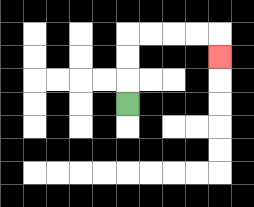{'start': '[5, 4]', 'end': '[9, 2]', 'path_directions': 'U,U,U,R,R,R,R,D', 'path_coordinates': '[[5, 4], [5, 3], [5, 2], [5, 1], [6, 1], [7, 1], [8, 1], [9, 1], [9, 2]]'}